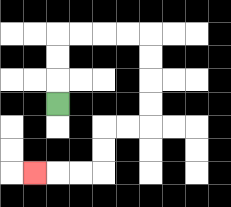{'start': '[2, 4]', 'end': '[1, 7]', 'path_directions': 'U,U,U,R,R,R,R,D,D,D,D,L,L,D,D,L,L,L', 'path_coordinates': '[[2, 4], [2, 3], [2, 2], [2, 1], [3, 1], [4, 1], [5, 1], [6, 1], [6, 2], [6, 3], [6, 4], [6, 5], [5, 5], [4, 5], [4, 6], [4, 7], [3, 7], [2, 7], [1, 7]]'}